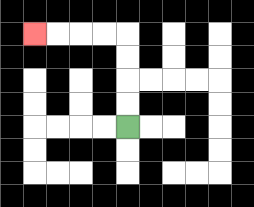{'start': '[5, 5]', 'end': '[1, 1]', 'path_directions': 'U,U,U,U,L,L,L,L', 'path_coordinates': '[[5, 5], [5, 4], [5, 3], [5, 2], [5, 1], [4, 1], [3, 1], [2, 1], [1, 1]]'}